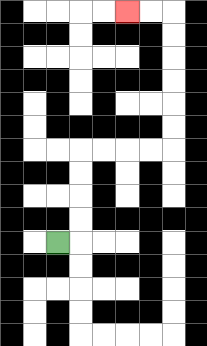{'start': '[2, 10]', 'end': '[5, 0]', 'path_directions': 'R,U,U,U,U,R,R,R,R,U,U,U,U,U,U,L,L', 'path_coordinates': '[[2, 10], [3, 10], [3, 9], [3, 8], [3, 7], [3, 6], [4, 6], [5, 6], [6, 6], [7, 6], [7, 5], [7, 4], [7, 3], [7, 2], [7, 1], [7, 0], [6, 0], [5, 0]]'}